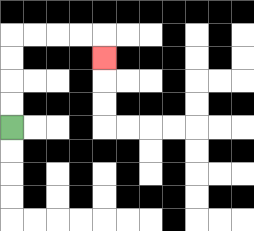{'start': '[0, 5]', 'end': '[4, 2]', 'path_directions': 'U,U,U,U,R,R,R,R,D', 'path_coordinates': '[[0, 5], [0, 4], [0, 3], [0, 2], [0, 1], [1, 1], [2, 1], [3, 1], [4, 1], [4, 2]]'}